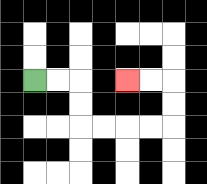{'start': '[1, 3]', 'end': '[5, 3]', 'path_directions': 'R,R,D,D,R,R,R,R,U,U,L,L', 'path_coordinates': '[[1, 3], [2, 3], [3, 3], [3, 4], [3, 5], [4, 5], [5, 5], [6, 5], [7, 5], [7, 4], [7, 3], [6, 3], [5, 3]]'}